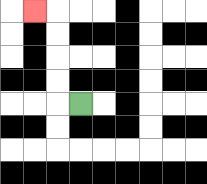{'start': '[3, 4]', 'end': '[1, 0]', 'path_directions': 'L,U,U,U,U,L', 'path_coordinates': '[[3, 4], [2, 4], [2, 3], [2, 2], [2, 1], [2, 0], [1, 0]]'}